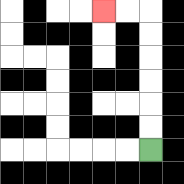{'start': '[6, 6]', 'end': '[4, 0]', 'path_directions': 'U,U,U,U,U,U,L,L', 'path_coordinates': '[[6, 6], [6, 5], [6, 4], [6, 3], [6, 2], [6, 1], [6, 0], [5, 0], [4, 0]]'}